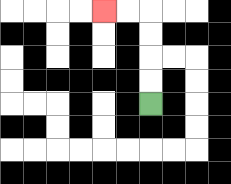{'start': '[6, 4]', 'end': '[4, 0]', 'path_directions': 'U,U,U,U,L,L', 'path_coordinates': '[[6, 4], [6, 3], [6, 2], [6, 1], [6, 0], [5, 0], [4, 0]]'}